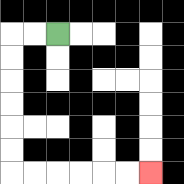{'start': '[2, 1]', 'end': '[6, 7]', 'path_directions': 'L,L,D,D,D,D,D,D,R,R,R,R,R,R', 'path_coordinates': '[[2, 1], [1, 1], [0, 1], [0, 2], [0, 3], [0, 4], [0, 5], [0, 6], [0, 7], [1, 7], [2, 7], [3, 7], [4, 7], [5, 7], [6, 7]]'}